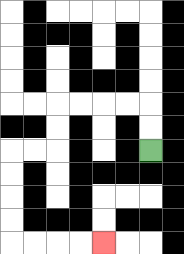{'start': '[6, 6]', 'end': '[4, 10]', 'path_directions': 'U,U,L,L,L,L,D,D,L,L,D,D,D,D,R,R,R,R', 'path_coordinates': '[[6, 6], [6, 5], [6, 4], [5, 4], [4, 4], [3, 4], [2, 4], [2, 5], [2, 6], [1, 6], [0, 6], [0, 7], [0, 8], [0, 9], [0, 10], [1, 10], [2, 10], [3, 10], [4, 10]]'}